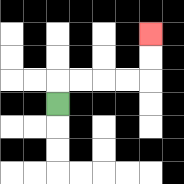{'start': '[2, 4]', 'end': '[6, 1]', 'path_directions': 'U,R,R,R,R,U,U', 'path_coordinates': '[[2, 4], [2, 3], [3, 3], [4, 3], [5, 3], [6, 3], [6, 2], [6, 1]]'}